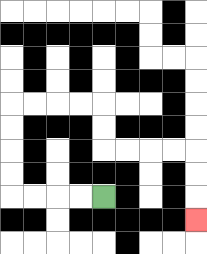{'start': '[4, 8]', 'end': '[8, 9]', 'path_directions': 'L,L,L,L,U,U,U,U,R,R,R,R,D,D,R,R,R,R,D,D,D', 'path_coordinates': '[[4, 8], [3, 8], [2, 8], [1, 8], [0, 8], [0, 7], [0, 6], [0, 5], [0, 4], [1, 4], [2, 4], [3, 4], [4, 4], [4, 5], [4, 6], [5, 6], [6, 6], [7, 6], [8, 6], [8, 7], [8, 8], [8, 9]]'}